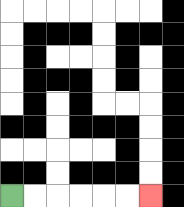{'start': '[0, 8]', 'end': '[6, 8]', 'path_directions': 'R,R,R,R,R,R', 'path_coordinates': '[[0, 8], [1, 8], [2, 8], [3, 8], [4, 8], [5, 8], [6, 8]]'}